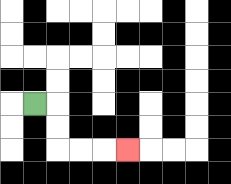{'start': '[1, 4]', 'end': '[5, 6]', 'path_directions': 'R,D,D,R,R,R', 'path_coordinates': '[[1, 4], [2, 4], [2, 5], [2, 6], [3, 6], [4, 6], [5, 6]]'}